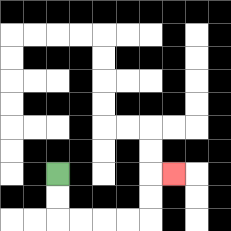{'start': '[2, 7]', 'end': '[7, 7]', 'path_directions': 'D,D,R,R,R,R,U,U,R', 'path_coordinates': '[[2, 7], [2, 8], [2, 9], [3, 9], [4, 9], [5, 9], [6, 9], [6, 8], [6, 7], [7, 7]]'}